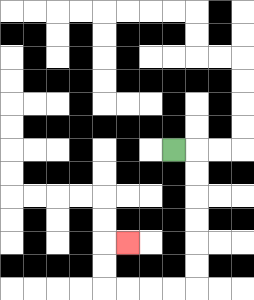{'start': '[7, 6]', 'end': '[5, 10]', 'path_directions': 'R,D,D,D,D,D,D,L,L,L,L,U,U,R', 'path_coordinates': '[[7, 6], [8, 6], [8, 7], [8, 8], [8, 9], [8, 10], [8, 11], [8, 12], [7, 12], [6, 12], [5, 12], [4, 12], [4, 11], [4, 10], [5, 10]]'}